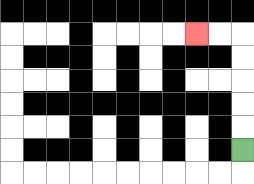{'start': '[10, 6]', 'end': '[8, 1]', 'path_directions': 'U,U,U,U,U,L,L', 'path_coordinates': '[[10, 6], [10, 5], [10, 4], [10, 3], [10, 2], [10, 1], [9, 1], [8, 1]]'}